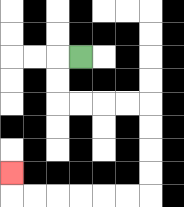{'start': '[3, 2]', 'end': '[0, 7]', 'path_directions': 'L,D,D,R,R,R,R,D,D,D,D,L,L,L,L,L,L,U', 'path_coordinates': '[[3, 2], [2, 2], [2, 3], [2, 4], [3, 4], [4, 4], [5, 4], [6, 4], [6, 5], [6, 6], [6, 7], [6, 8], [5, 8], [4, 8], [3, 8], [2, 8], [1, 8], [0, 8], [0, 7]]'}